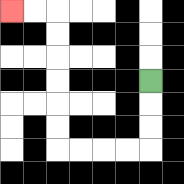{'start': '[6, 3]', 'end': '[0, 0]', 'path_directions': 'D,D,D,L,L,L,L,U,U,U,U,U,U,L,L', 'path_coordinates': '[[6, 3], [6, 4], [6, 5], [6, 6], [5, 6], [4, 6], [3, 6], [2, 6], [2, 5], [2, 4], [2, 3], [2, 2], [2, 1], [2, 0], [1, 0], [0, 0]]'}